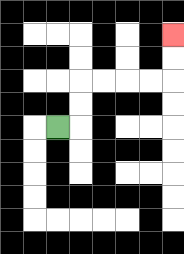{'start': '[2, 5]', 'end': '[7, 1]', 'path_directions': 'R,U,U,R,R,R,R,U,U', 'path_coordinates': '[[2, 5], [3, 5], [3, 4], [3, 3], [4, 3], [5, 3], [6, 3], [7, 3], [7, 2], [7, 1]]'}